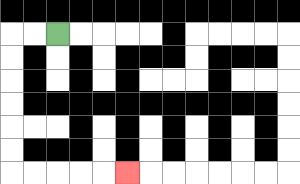{'start': '[2, 1]', 'end': '[5, 7]', 'path_directions': 'L,L,D,D,D,D,D,D,R,R,R,R,R', 'path_coordinates': '[[2, 1], [1, 1], [0, 1], [0, 2], [0, 3], [0, 4], [0, 5], [0, 6], [0, 7], [1, 7], [2, 7], [3, 7], [4, 7], [5, 7]]'}